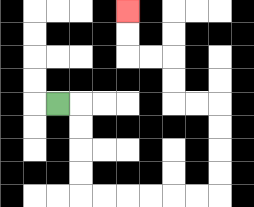{'start': '[2, 4]', 'end': '[5, 0]', 'path_directions': 'R,D,D,D,D,R,R,R,R,R,R,U,U,U,U,L,L,U,U,L,L,U,U', 'path_coordinates': '[[2, 4], [3, 4], [3, 5], [3, 6], [3, 7], [3, 8], [4, 8], [5, 8], [6, 8], [7, 8], [8, 8], [9, 8], [9, 7], [9, 6], [9, 5], [9, 4], [8, 4], [7, 4], [7, 3], [7, 2], [6, 2], [5, 2], [5, 1], [5, 0]]'}